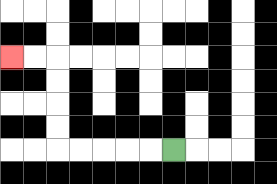{'start': '[7, 6]', 'end': '[0, 2]', 'path_directions': 'L,L,L,L,L,U,U,U,U,L,L', 'path_coordinates': '[[7, 6], [6, 6], [5, 6], [4, 6], [3, 6], [2, 6], [2, 5], [2, 4], [2, 3], [2, 2], [1, 2], [0, 2]]'}